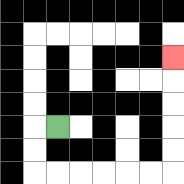{'start': '[2, 5]', 'end': '[7, 2]', 'path_directions': 'L,D,D,R,R,R,R,R,R,U,U,U,U,U', 'path_coordinates': '[[2, 5], [1, 5], [1, 6], [1, 7], [2, 7], [3, 7], [4, 7], [5, 7], [6, 7], [7, 7], [7, 6], [7, 5], [7, 4], [7, 3], [7, 2]]'}